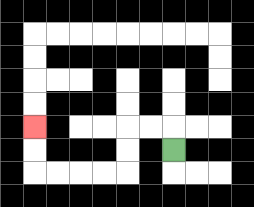{'start': '[7, 6]', 'end': '[1, 5]', 'path_directions': 'U,L,L,D,D,L,L,L,L,U,U', 'path_coordinates': '[[7, 6], [7, 5], [6, 5], [5, 5], [5, 6], [5, 7], [4, 7], [3, 7], [2, 7], [1, 7], [1, 6], [1, 5]]'}